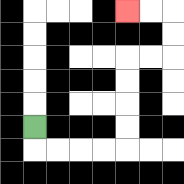{'start': '[1, 5]', 'end': '[5, 0]', 'path_directions': 'D,R,R,R,R,U,U,U,U,R,R,U,U,L,L', 'path_coordinates': '[[1, 5], [1, 6], [2, 6], [3, 6], [4, 6], [5, 6], [5, 5], [5, 4], [5, 3], [5, 2], [6, 2], [7, 2], [7, 1], [7, 0], [6, 0], [5, 0]]'}